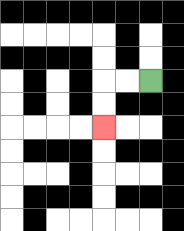{'start': '[6, 3]', 'end': '[4, 5]', 'path_directions': 'L,L,D,D', 'path_coordinates': '[[6, 3], [5, 3], [4, 3], [4, 4], [4, 5]]'}